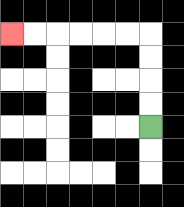{'start': '[6, 5]', 'end': '[0, 1]', 'path_directions': 'U,U,U,U,L,L,L,L,L,L', 'path_coordinates': '[[6, 5], [6, 4], [6, 3], [6, 2], [6, 1], [5, 1], [4, 1], [3, 1], [2, 1], [1, 1], [0, 1]]'}